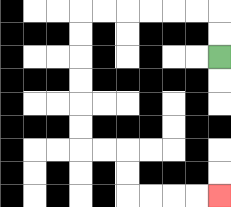{'start': '[9, 2]', 'end': '[9, 8]', 'path_directions': 'U,U,L,L,L,L,L,L,D,D,D,D,D,D,R,R,D,D,R,R,R,R', 'path_coordinates': '[[9, 2], [9, 1], [9, 0], [8, 0], [7, 0], [6, 0], [5, 0], [4, 0], [3, 0], [3, 1], [3, 2], [3, 3], [3, 4], [3, 5], [3, 6], [4, 6], [5, 6], [5, 7], [5, 8], [6, 8], [7, 8], [8, 8], [9, 8]]'}